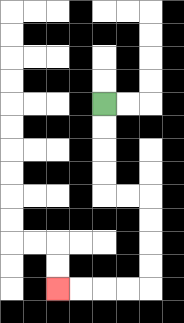{'start': '[4, 4]', 'end': '[2, 12]', 'path_directions': 'D,D,D,D,R,R,D,D,D,D,L,L,L,L', 'path_coordinates': '[[4, 4], [4, 5], [4, 6], [4, 7], [4, 8], [5, 8], [6, 8], [6, 9], [6, 10], [6, 11], [6, 12], [5, 12], [4, 12], [3, 12], [2, 12]]'}